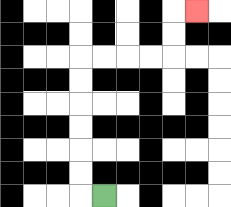{'start': '[4, 8]', 'end': '[8, 0]', 'path_directions': 'L,U,U,U,U,U,U,R,R,R,R,U,U,R', 'path_coordinates': '[[4, 8], [3, 8], [3, 7], [3, 6], [3, 5], [3, 4], [3, 3], [3, 2], [4, 2], [5, 2], [6, 2], [7, 2], [7, 1], [7, 0], [8, 0]]'}